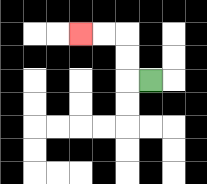{'start': '[6, 3]', 'end': '[3, 1]', 'path_directions': 'L,U,U,L,L', 'path_coordinates': '[[6, 3], [5, 3], [5, 2], [5, 1], [4, 1], [3, 1]]'}